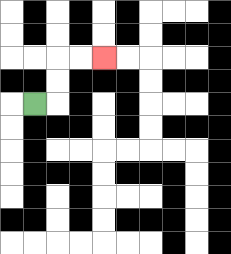{'start': '[1, 4]', 'end': '[4, 2]', 'path_directions': 'R,U,U,R,R', 'path_coordinates': '[[1, 4], [2, 4], [2, 3], [2, 2], [3, 2], [4, 2]]'}